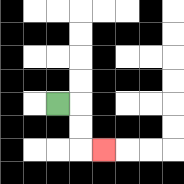{'start': '[2, 4]', 'end': '[4, 6]', 'path_directions': 'R,D,D,R', 'path_coordinates': '[[2, 4], [3, 4], [3, 5], [3, 6], [4, 6]]'}